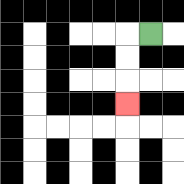{'start': '[6, 1]', 'end': '[5, 4]', 'path_directions': 'L,D,D,D', 'path_coordinates': '[[6, 1], [5, 1], [5, 2], [5, 3], [5, 4]]'}